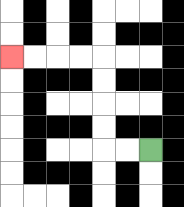{'start': '[6, 6]', 'end': '[0, 2]', 'path_directions': 'L,L,U,U,U,U,L,L,L,L', 'path_coordinates': '[[6, 6], [5, 6], [4, 6], [4, 5], [4, 4], [4, 3], [4, 2], [3, 2], [2, 2], [1, 2], [0, 2]]'}